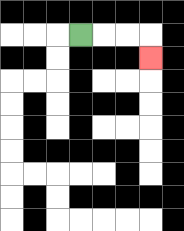{'start': '[3, 1]', 'end': '[6, 2]', 'path_directions': 'R,R,R,D', 'path_coordinates': '[[3, 1], [4, 1], [5, 1], [6, 1], [6, 2]]'}